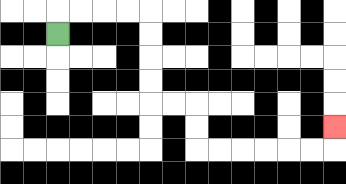{'start': '[2, 1]', 'end': '[14, 5]', 'path_directions': 'U,R,R,R,R,D,D,D,D,R,R,D,D,R,R,R,R,R,R,U', 'path_coordinates': '[[2, 1], [2, 0], [3, 0], [4, 0], [5, 0], [6, 0], [6, 1], [6, 2], [6, 3], [6, 4], [7, 4], [8, 4], [8, 5], [8, 6], [9, 6], [10, 6], [11, 6], [12, 6], [13, 6], [14, 6], [14, 5]]'}